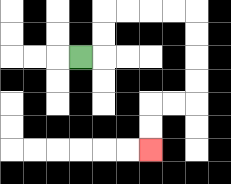{'start': '[3, 2]', 'end': '[6, 6]', 'path_directions': 'R,U,U,R,R,R,R,D,D,D,D,L,L,D,D', 'path_coordinates': '[[3, 2], [4, 2], [4, 1], [4, 0], [5, 0], [6, 0], [7, 0], [8, 0], [8, 1], [8, 2], [8, 3], [8, 4], [7, 4], [6, 4], [6, 5], [6, 6]]'}